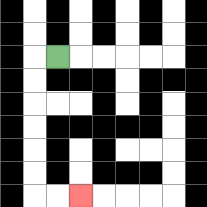{'start': '[2, 2]', 'end': '[3, 8]', 'path_directions': 'L,D,D,D,D,D,D,R,R', 'path_coordinates': '[[2, 2], [1, 2], [1, 3], [1, 4], [1, 5], [1, 6], [1, 7], [1, 8], [2, 8], [3, 8]]'}